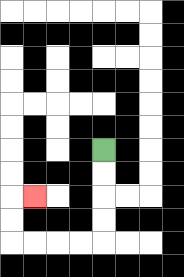{'start': '[4, 6]', 'end': '[1, 8]', 'path_directions': 'D,D,D,D,L,L,L,L,U,U,R', 'path_coordinates': '[[4, 6], [4, 7], [4, 8], [4, 9], [4, 10], [3, 10], [2, 10], [1, 10], [0, 10], [0, 9], [0, 8], [1, 8]]'}